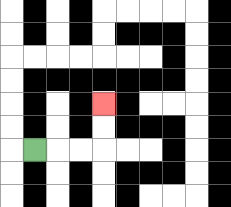{'start': '[1, 6]', 'end': '[4, 4]', 'path_directions': 'R,R,R,U,U', 'path_coordinates': '[[1, 6], [2, 6], [3, 6], [4, 6], [4, 5], [4, 4]]'}